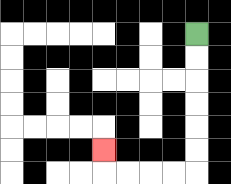{'start': '[8, 1]', 'end': '[4, 6]', 'path_directions': 'D,D,D,D,D,D,L,L,L,L,U', 'path_coordinates': '[[8, 1], [8, 2], [8, 3], [8, 4], [8, 5], [8, 6], [8, 7], [7, 7], [6, 7], [5, 7], [4, 7], [4, 6]]'}